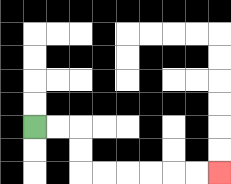{'start': '[1, 5]', 'end': '[9, 7]', 'path_directions': 'R,R,D,D,R,R,R,R,R,R', 'path_coordinates': '[[1, 5], [2, 5], [3, 5], [3, 6], [3, 7], [4, 7], [5, 7], [6, 7], [7, 7], [8, 7], [9, 7]]'}